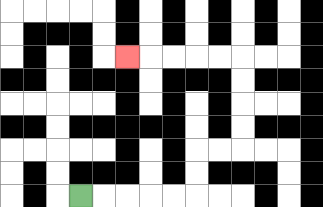{'start': '[3, 8]', 'end': '[5, 2]', 'path_directions': 'R,R,R,R,R,U,U,R,R,U,U,U,U,L,L,L,L,L', 'path_coordinates': '[[3, 8], [4, 8], [5, 8], [6, 8], [7, 8], [8, 8], [8, 7], [8, 6], [9, 6], [10, 6], [10, 5], [10, 4], [10, 3], [10, 2], [9, 2], [8, 2], [7, 2], [6, 2], [5, 2]]'}